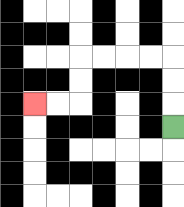{'start': '[7, 5]', 'end': '[1, 4]', 'path_directions': 'U,U,U,L,L,L,L,D,D,L,L', 'path_coordinates': '[[7, 5], [7, 4], [7, 3], [7, 2], [6, 2], [5, 2], [4, 2], [3, 2], [3, 3], [3, 4], [2, 4], [1, 4]]'}